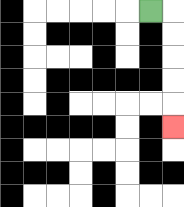{'start': '[6, 0]', 'end': '[7, 5]', 'path_directions': 'R,D,D,D,D,D', 'path_coordinates': '[[6, 0], [7, 0], [7, 1], [7, 2], [7, 3], [7, 4], [7, 5]]'}